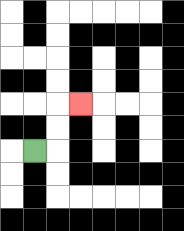{'start': '[1, 6]', 'end': '[3, 4]', 'path_directions': 'R,U,U,R', 'path_coordinates': '[[1, 6], [2, 6], [2, 5], [2, 4], [3, 4]]'}